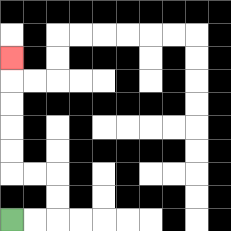{'start': '[0, 9]', 'end': '[0, 2]', 'path_directions': 'R,R,U,U,L,L,U,U,U,U,U', 'path_coordinates': '[[0, 9], [1, 9], [2, 9], [2, 8], [2, 7], [1, 7], [0, 7], [0, 6], [0, 5], [0, 4], [0, 3], [0, 2]]'}